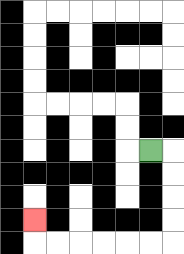{'start': '[6, 6]', 'end': '[1, 9]', 'path_directions': 'R,D,D,D,D,L,L,L,L,L,L,U', 'path_coordinates': '[[6, 6], [7, 6], [7, 7], [7, 8], [7, 9], [7, 10], [6, 10], [5, 10], [4, 10], [3, 10], [2, 10], [1, 10], [1, 9]]'}